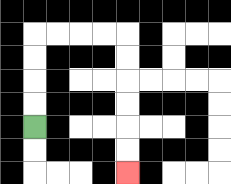{'start': '[1, 5]', 'end': '[5, 7]', 'path_directions': 'U,U,U,U,R,R,R,R,D,D,D,D,D,D', 'path_coordinates': '[[1, 5], [1, 4], [1, 3], [1, 2], [1, 1], [2, 1], [3, 1], [4, 1], [5, 1], [5, 2], [5, 3], [5, 4], [5, 5], [5, 6], [5, 7]]'}